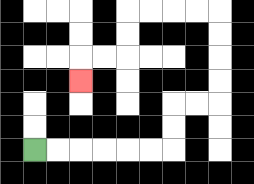{'start': '[1, 6]', 'end': '[3, 3]', 'path_directions': 'R,R,R,R,R,R,U,U,R,R,U,U,U,U,L,L,L,L,D,D,L,L,D', 'path_coordinates': '[[1, 6], [2, 6], [3, 6], [4, 6], [5, 6], [6, 6], [7, 6], [7, 5], [7, 4], [8, 4], [9, 4], [9, 3], [9, 2], [9, 1], [9, 0], [8, 0], [7, 0], [6, 0], [5, 0], [5, 1], [5, 2], [4, 2], [3, 2], [3, 3]]'}